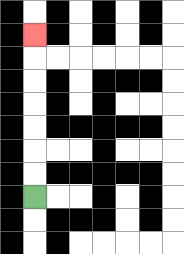{'start': '[1, 8]', 'end': '[1, 1]', 'path_directions': 'U,U,U,U,U,U,U', 'path_coordinates': '[[1, 8], [1, 7], [1, 6], [1, 5], [1, 4], [1, 3], [1, 2], [1, 1]]'}